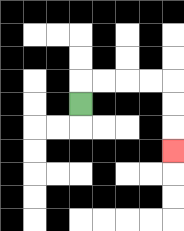{'start': '[3, 4]', 'end': '[7, 6]', 'path_directions': 'U,R,R,R,R,D,D,D', 'path_coordinates': '[[3, 4], [3, 3], [4, 3], [5, 3], [6, 3], [7, 3], [7, 4], [7, 5], [7, 6]]'}